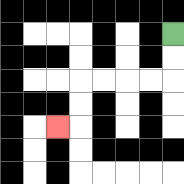{'start': '[7, 1]', 'end': '[2, 5]', 'path_directions': 'D,D,L,L,L,L,D,D,L', 'path_coordinates': '[[7, 1], [7, 2], [7, 3], [6, 3], [5, 3], [4, 3], [3, 3], [3, 4], [3, 5], [2, 5]]'}